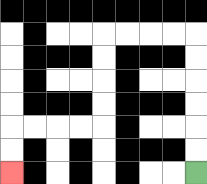{'start': '[8, 7]', 'end': '[0, 7]', 'path_directions': 'U,U,U,U,U,U,L,L,L,L,D,D,D,D,L,L,L,L,D,D', 'path_coordinates': '[[8, 7], [8, 6], [8, 5], [8, 4], [8, 3], [8, 2], [8, 1], [7, 1], [6, 1], [5, 1], [4, 1], [4, 2], [4, 3], [4, 4], [4, 5], [3, 5], [2, 5], [1, 5], [0, 5], [0, 6], [0, 7]]'}